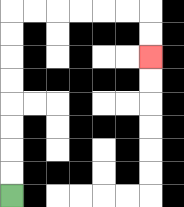{'start': '[0, 8]', 'end': '[6, 2]', 'path_directions': 'U,U,U,U,U,U,U,U,R,R,R,R,R,R,D,D', 'path_coordinates': '[[0, 8], [0, 7], [0, 6], [0, 5], [0, 4], [0, 3], [0, 2], [0, 1], [0, 0], [1, 0], [2, 0], [3, 0], [4, 0], [5, 0], [6, 0], [6, 1], [6, 2]]'}